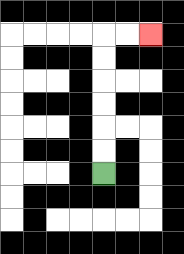{'start': '[4, 7]', 'end': '[6, 1]', 'path_directions': 'U,U,U,U,U,U,R,R', 'path_coordinates': '[[4, 7], [4, 6], [4, 5], [4, 4], [4, 3], [4, 2], [4, 1], [5, 1], [6, 1]]'}